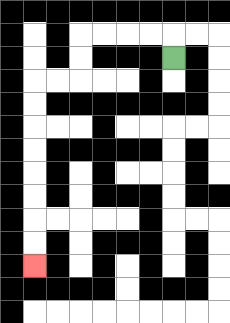{'start': '[7, 2]', 'end': '[1, 11]', 'path_directions': 'U,L,L,L,L,D,D,L,L,D,D,D,D,D,D,D,D', 'path_coordinates': '[[7, 2], [7, 1], [6, 1], [5, 1], [4, 1], [3, 1], [3, 2], [3, 3], [2, 3], [1, 3], [1, 4], [1, 5], [1, 6], [1, 7], [1, 8], [1, 9], [1, 10], [1, 11]]'}